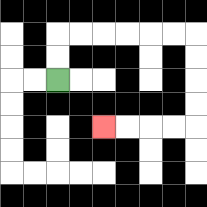{'start': '[2, 3]', 'end': '[4, 5]', 'path_directions': 'U,U,R,R,R,R,R,R,D,D,D,D,L,L,L,L', 'path_coordinates': '[[2, 3], [2, 2], [2, 1], [3, 1], [4, 1], [5, 1], [6, 1], [7, 1], [8, 1], [8, 2], [8, 3], [8, 4], [8, 5], [7, 5], [6, 5], [5, 5], [4, 5]]'}